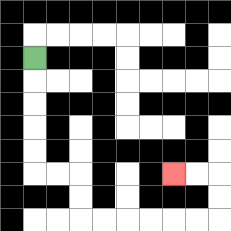{'start': '[1, 2]', 'end': '[7, 7]', 'path_directions': 'D,D,D,D,D,R,R,D,D,R,R,R,R,R,R,U,U,L,L', 'path_coordinates': '[[1, 2], [1, 3], [1, 4], [1, 5], [1, 6], [1, 7], [2, 7], [3, 7], [3, 8], [3, 9], [4, 9], [5, 9], [6, 9], [7, 9], [8, 9], [9, 9], [9, 8], [9, 7], [8, 7], [7, 7]]'}